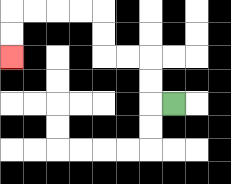{'start': '[7, 4]', 'end': '[0, 2]', 'path_directions': 'L,U,U,L,L,U,U,L,L,L,L,D,D', 'path_coordinates': '[[7, 4], [6, 4], [6, 3], [6, 2], [5, 2], [4, 2], [4, 1], [4, 0], [3, 0], [2, 0], [1, 0], [0, 0], [0, 1], [0, 2]]'}